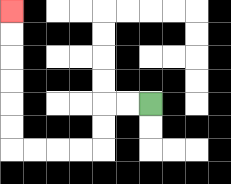{'start': '[6, 4]', 'end': '[0, 0]', 'path_directions': 'L,L,D,D,L,L,L,L,U,U,U,U,U,U', 'path_coordinates': '[[6, 4], [5, 4], [4, 4], [4, 5], [4, 6], [3, 6], [2, 6], [1, 6], [0, 6], [0, 5], [0, 4], [0, 3], [0, 2], [0, 1], [0, 0]]'}